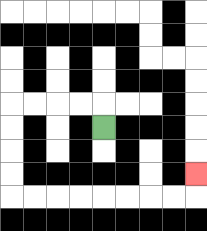{'start': '[4, 5]', 'end': '[8, 7]', 'path_directions': 'U,L,L,L,L,D,D,D,D,R,R,R,R,R,R,R,R,U', 'path_coordinates': '[[4, 5], [4, 4], [3, 4], [2, 4], [1, 4], [0, 4], [0, 5], [0, 6], [0, 7], [0, 8], [1, 8], [2, 8], [3, 8], [4, 8], [5, 8], [6, 8], [7, 8], [8, 8], [8, 7]]'}